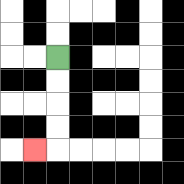{'start': '[2, 2]', 'end': '[1, 6]', 'path_directions': 'D,D,D,D,L', 'path_coordinates': '[[2, 2], [2, 3], [2, 4], [2, 5], [2, 6], [1, 6]]'}